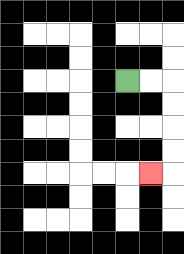{'start': '[5, 3]', 'end': '[6, 7]', 'path_directions': 'R,R,D,D,D,D,L', 'path_coordinates': '[[5, 3], [6, 3], [7, 3], [7, 4], [7, 5], [7, 6], [7, 7], [6, 7]]'}